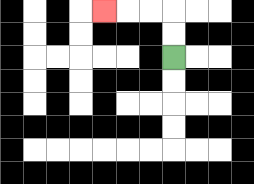{'start': '[7, 2]', 'end': '[4, 0]', 'path_directions': 'U,U,L,L,L', 'path_coordinates': '[[7, 2], [7, 1], [7, 0], [6, 0], [5, 0], [4, 0]]'}